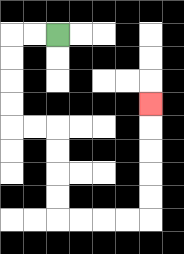{'start': '[2, 1]', 'end': '[6, 4]', 'path_directions': 'L,L,D,D,D,D,R,R,D,D,D,D,R,R,R,R,U,U,U,U,U', 'path_coordinates': '[[2, 1], [1, 1], [0, 1], [0, 2], [0, 3], [0, 4], [0, 5], [1, 5], [2, 5], [2, 6], [2, 7], [2, 8], [2, 9], [3, 9], [4, 9], [5, 9], [6, 9], [6, 8], [6, 7], [6, 6], [6, 5], [6, 4]]'}